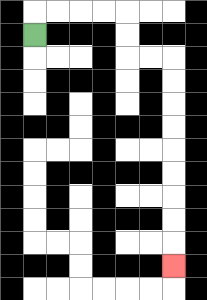{'start': '[1, 1]', 'end': '[7, 11]', 'path_directions': 'U,R,R,R,R,D,D,R,R,D,D,D,D,D,D,D,D,D', 'path_coordinates': '[[1, 1], [1, 0], [2, 0], [3, 0], [4, 0], [5, 0], [5, 1], [5, 2], [6, 2], [7, 2], [7, 3], [7, 4], [7, 5], [7, 6], [7, 7], [7, 8], [7, 9], [7, 10], [7, 11]]'}